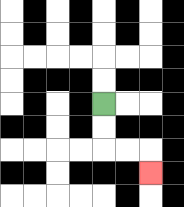{'start': '[4, 4]', 'end': '[6, 7]', 'path_directions': 'D,D,R,R,D', 'path_coordinates': '[[4, 4], [4, 5], [4, 6], [5, 6], [6, 6], [6, 7]]'}